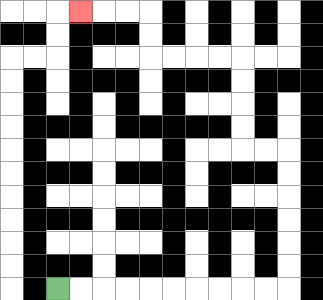{'start': '[2, 12]', 'end': '[3, 0]', 'path_directions': 'R,R,R,R,R,R,R,R,R,R,U,U,U,U,U,U,L,L,U,U,U,U,L,L,L,L,U,U,L,L,L', 'path_coordinates': '[[2, 12], [3, 12], [4, 12], [5, 12], [6, 12], [7, 12], [8, 12], [9, 12], [10, 12], [11, 12], [12, 12], [12, 11], [12, 10], [12, 9], [12, 8], [12, 7], [12, 6], [11, 6], [10, 6], [10, 5], [10, 4], [10, 3], [10, 2], [9, 2], [8, 2], [7, 2], [6, 2], [6, 1], [6, 0], [5, 0], [4, 0], [3, 0]]'}